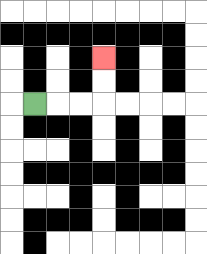{'start': '[1, 4]', 'end': '[4, 2]', 'path_directions': 'R,R,R,U,U', 'path_coordinates': '[[1, 4], [2, 4], [3, 4], [4, 4], [4, 3], [4, 2]]'}